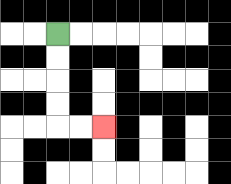{'start': '[2, 1]', 'end': '[4, 5]', 'path_directions': 'D,D,D,D,R,R', 'path_coordinates': '[[2, 1], [2, 2], [2, 3], [2, 4], [2, 5], [3, 5], [4, 5]]'}